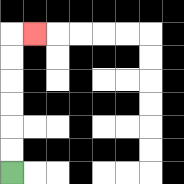{'start': '[0, 7]', 'end': '[1, 1]', 'path_directions': 'U,U,U,U,U,U,R', 'path_coordinates': '[[0, 7], [0, 6], [0, 5], [0, 4], [0, 3], [0, 2], [0, 1], [1, 1]]'}